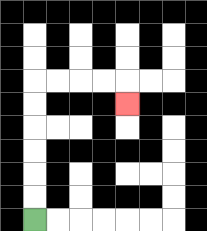{'start': '[1, 9]', 'end': '[5, 4]', 'path_directions': 'U,U,U,U,U,U,R,R,R,R,D', 'path_coordinates': '[[1, 9], [1, 8], [1, 7], [1, 6], [1, 5], [1, 4], [1, 3], [2, 3], [3, 3], [4, 3], [5, 3], [5, 4]]'}